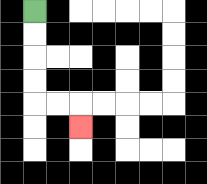{'start': '[1, 0]', 'end': '[3, 5]', 'path_directions': 'D,D,D,D,R,R,D', 'path_coordinates': '[[1, 0], [1, 1], [1, 2], [1, 3], [1, 4], [2, 4], [3, 4], [3, 5]]'}